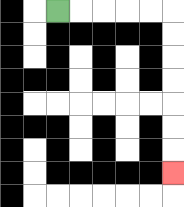{'start': '[2, 0]', 'end': '[7, 7]', 'path_directions': 'R,R,R,R,R,D,D,D,D,D,D,D', 'path_coordinates': '[[2, 0], [3, 0], [4, 0], [5, 0], [6, 0], [7, 0], [7, 1], [7, 2], [7, 3], [7, 4], [7, 5], [7, 6], [7, 7]]'}